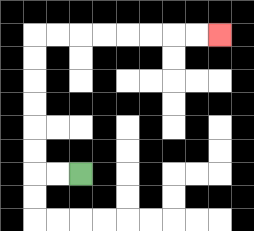{'start': '[3, 7]', 'end': '[9, 1]', 'path_directions': 'L,L,U,U,U,U,U,U,R,R,R,R,R,R,R,R', 'path_coordinates': '[[3, 7], [2, 7], [1, 7], [1, 6], [1, 5], [1, 4], [1, 3], [1, 2], [1, 1], [2, 1], [3, 1], [4, 1], [5, 1], [6, 1], [7, 1], [8, 1], [9, 1]]'}